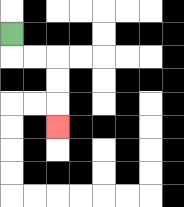{'start': '[0, 1]', 'end': '[2, 5]', 'path_directions': 'D,R,R,D,D,D', 'path_coordinates': '[[0, 1], [0, 2], [1, 2], [2, 2], [2, 3], [2, 4], [2, 5]]'}